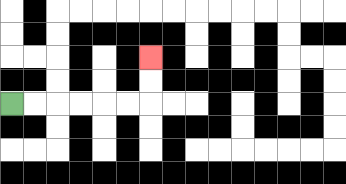{'start': '[0, 4]', 'end': '[6, 2]', 'path_directions': 'R,R,R,R,R,R,U,U', 'path_coordinates': '[[0, 4], [1, 4], [2, 4], [3, 4], [4, 4], [5, 4], [6, 4], [6, 3], [6, 2]]'}